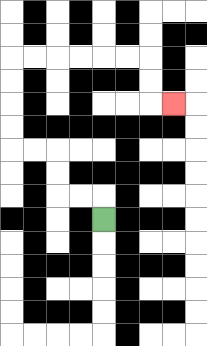{'start': '[4, 9]', 'end': '[7, 4]', 'path_directions': 'U,L,L,U,U,L,L,U,U,U,U,R,R,R,R,R,R,D,D,R', 'path_coordinates': '[[4, 9], [4, 8], [3, 8], [2, 8], [2, 7], [2, 6], [1, 6], [0, 6], [0, 5], [0, 4], [0, 3], [0, 2], [1, 2], [2, 2], [3, 2], [4, 2], [5, 2], [6, 2], [6, 3], [6, 4], [7, 4]]'}